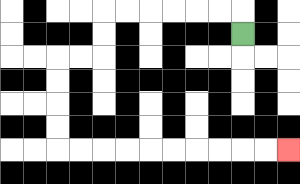{'start': '[10, 1]', 'end': '[12, 6]', 'path_directions': 'U,L,L,L,L,L,L,D,D,L,L,D,D,D,D,R,R,R,R,R,R,R,R,R,R', 'path_coordinates': '[[10, 1], [10, 0], [9, 0], [8, 0], [7, 0], [6, 0], [5, 0], [4, 0], [4, 1], [4, 2], [3, 2], [2, 2], [2, 3], [2, 4], [2, 5], [2, 6], [3, 6], [4, 6], [5, 6], [6, 6], [7, 6], [8, 6], [9, 6], [10, 6], [11, 6], [12, 6]]'}